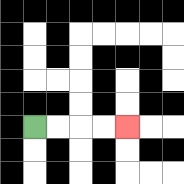{'start': '[1, 5]', 'end': '[5, 5]', 'path_directions': 'R,R,R,R', 'path_coordinates': '[[1, 5], [2, 5], [3, 5], [4, 5], [5, 5]]'}